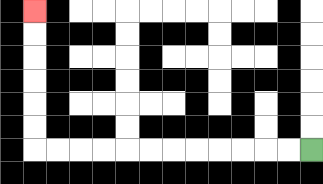{'start': '[13, 6]', 'end': '[1, 0]', 'path_directions': 'L,L,L,L,L,L,L,L,L,L,L,L,U,U,U,U,U,U', 'path_coordinates': '[[13, 6], [12, 6], [11, 6], [10, 6], [9, 6], [8, 6], [7, 6], [6, 6], [5, 6], [4, 6], [3, 6], [2, 6], [1, 6], [1, 5], [1, 4], [1, 3], [1, 2], [1, 1], [1, 0]]'}